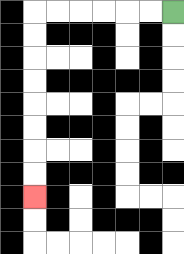{'start': '[7, 0]', 'end': '[1, 8]', 'path_directions': 'L,L,L,L,L,L,D,D,D,D,D,D,D,D', 'path_coordinates': '[[7, 0], [6, 0], [5, 0], [4, 0], [3, 0], [2, 0], [1, 0], [1, 1], [1, 2], [1, 3], [1, 4], [1, 5], [1, 6], [1, 7], [1, 8]]'}